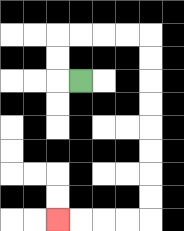{'start': '[3, 3]', 'end': '[2, 9]', 'path_directions': 'L,U,U,R,R,R,R,D,D,D,D,D,D,D,D,L,L,L,L', 'path_coordinates': '[[3, 3], [2, 3], [2, 2], [2, 1], [3, 1], [4, 1], [5, 1], [6, 1], [6, 2], [6, 3], [6, 4], [6, 5], [6, 6], [6, 7], [6, 8], [6, 9], [5, 9], [4, 9], [3, 9], [2, 9]]'}